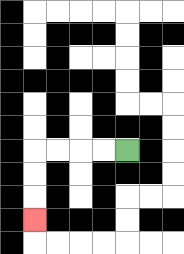{'start': '[5, 6]', 'end': '[1, 9]', 'path_directions': 'L,L,L,L,D,D,D', 'path_coordinates': '[[5, 6], [4, 6], [3, 6], [2, 6], [1, 6], [1, 7], [1, 8], [1, 9]]'}